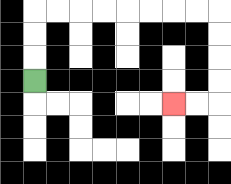{'start': '[1, 3]', 'end': '[7, 4]', 'path_directions': 'U,U,U,R,R,R,R,R,R,R,R,D,D,D,D,L,L', 'path_coordinates': '[[1, 3], [1, 2], [1, 1], [1, 0], [2, 0], [3, 0], [4, 0], [5, 0], [6, 0], [7, 0], [8, 0], [9, 0], [9, 1], [9, 2], [9, 3], [9, 4], [8, 4], [7, 4]]'}